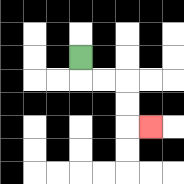{'start': '[3, 2]', 'end': '[6, 5]', 'path_directions': 'D,R,R,D,D,R', 'path_coordinates': '[[3, 2], [3, 3], [4, 3], [5, 3], [5, 4], [5, 5], [6, 5]]'}